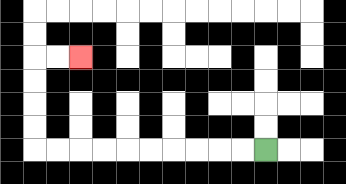{'start': '[11, 6]', 'end': '[3, 2]', 'path_directions': 'L,L,L,L,L,L,L,L,L,L,U,U,U,U,R,R', 'path_coordinates': '[[11, 6], [10, 6], [9, 6], [8, 6], [7, 6], [6, 6], [5, 6], [4, 6], [3, 6], [2, 6], [1, 6], [1, 5], [1, 4], [1, 3], [1, 2], [2, 2], [3, 2]]'}